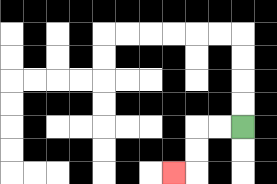{'start': '[10, 5]', 'end': '[7, 7]', 'path_directions': 'L,L,D,D,L', 'path_coordinates': '[[10, 5], [9, 5], [8, 5], [8, 6], [8, 7], [7, 7]]'}